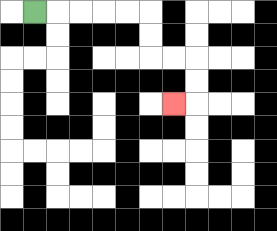{'start': '[1, 0]', 'end': '[7, 4]', 'path_directions': 'R,R,R,R,R,D,D,R,R,D,D,L', 'path_coordinates': '[[1, 0], [2, 0], [3, 0], [4, 0], [5, 0], [6, 0], [6, 1], [6, 2], [7, 2], [8, 2], [8, 3], [8, 4], [7, 4]]'}